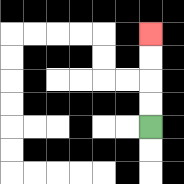{'start': '[6, 5]', 'end': '[6, 1]', 'path_directions': 'U,U,U,U', 'path_coordinates': '[[6, 5], [6, 4], [6, 3], [6, 2], [6, 1]]'}